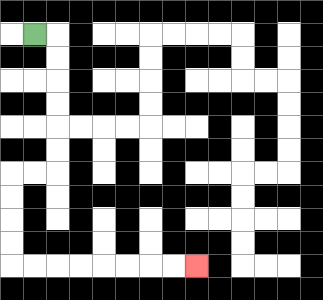{'start': '[1, 1]', 'end': '[8, 11]', 'path_directions': 'R,D,D,D,D,D,D,L,L,D,D,D,D,R,R,R,R,R,R,R,R', 'path_coordinates': '[[1, 1], [2, 1], [2, 2], [2, 3], [2, 4], [2, 5], [2, 6], [2, 7], [1, 7], [0, 7], [0, 8], [0, 9], [0, 10], [0, 11], [1, 11], [2, 11], [3, 11], [4, 11], [5, 11], [6, 11], [7, 11], [8, 11]]'}